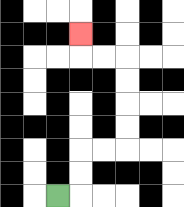{'start': '[2, 8]', 'end': '[3, 1]', 'path_directions': 'R,U,U,R,R,U,U,U,U,L,L,U', 'path_coordinates': '[[2, 8], [3, 8], [3, 7], [3, 6], [4, 6], [5, 6], [5, 5], [5, 4], [5, 3], [5, 2], [4, 2], [3, 2], [3, 1]]'}